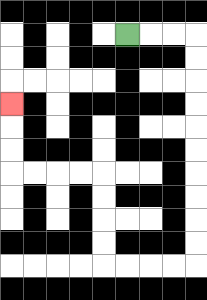{'start': '[5, 1]', 'end': '[0, 4]', 'path_directions': 'R,R,R,D,D,D,D,D,D,D,D,D,D,L,L,L,L,U,U,U,U,L,L,L,L,U,U,U', 'path_coordinates': '[[5, 1], [6, 1], [7, 1], [8, 1], [8, 2], [8, 3], [8, 4], [8, 5], [8, 6], [8, 7], [8, 8], [8, 9], [8, 10], [8, 11], [7, 11], [6, 11], [5, 11], [4, 11], [4, 10], [4, 9], [4, 8], [4, 7], [3, 7], [2, 7], [1, 7], [0, 7], [0, 6], [0, 5], [0, 4]]'}